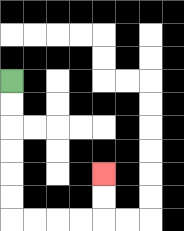{'start': '[0, 3]', 'end': '[4, 7]', 'path_directions': 'D,D,D,D,D,D,R,R,R,R,U,U', 'path_coordinates': '[[0, 3], [0, 4], [0, 5], [0, 6], [0, 7], [0, 8], [0, 9], [1, 9], [2, 9], [3, 9], [4, 9], [4, 8], [4, 7]]'}